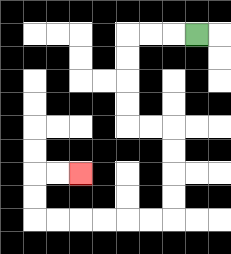{'start': '[8, 1]', 'end': '[3, 7]', 'path_directions': 'L,L,L,D,D,D,D,R,R,D,D,D,D,L,L,L,L,L,L,U,U,R,R', 'path_coordinates': '[[8, 1], [7, 1], [6, 1], [5, 1], [5, 2], [5, 3], [5, 4], [5, 5], [6, 5], [7, 5], [7, 6], [7, 7], [7, 8], [7, 9], [6, 9], [5, 9], [4, 9], [3, 9], [2, 9], [1, 9], [1, 8], [1, 7], [2, 7], [3, 7]]'}